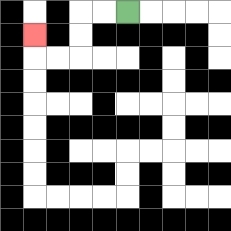{'start': '[5, 0]', 'end': '[1, 1]', 'path_directions': 'L,L,D,D,L,L,U', 'path_coordinates': '[[5, 0], [4, 0], [3, 0], [3, 1], [3, 2], [2, 2], [1, 2], [1, 1]]'}